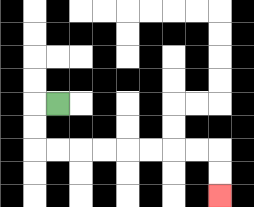{'start': '[2, 4]', 'end': '[9, 8]', 'path_directions': 'L,D,D,R,R,R,R,R,R,R,R,D,D', 'path_coordinates': '[[2, 4], [1, 4], [1, 5], [1, 6], [2, 6], [3, 6], [4, 6], [5, 6], [6, 6], [7, 6], [8, 6], [9, 6], [9, 7], [9, 8]]'}